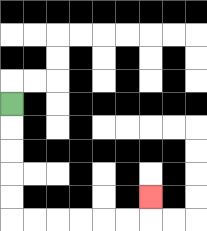{'start': '[0, 4]', 'end': '[6, 8]', 'path_directions': 'D,D,D,D,D,R,R,R,R,R,R,U', 'path_coordinates': '[[0, 4], [0, 5], [0, 6], [0, 7], [0, 8], [0, 9], [1, 9], [2, 9], [3, 9], [4, 9], [5, 9], [6, 9], [6, 8]]'}